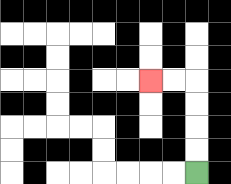{'start': '[8, 7]', 'end': '[6, 3]', 'path_directions': 'U,U,U,U,L,L', 'path_coordinates': '[[8, 7], [8, 6], [8, 5], [8, 4], [8, 3], [7, 3], [6, 3]]'}